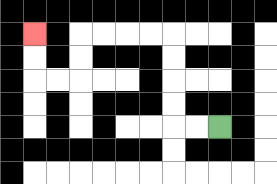{'start': '[9, 5]', 'end': '[1, 1]', 'path_directions': 'L,L,U,U,U,U,L,L,L,L,D,D,L,L,U,U', 'path_coordinates': '[[9, 5], [8, 5], [7, 5], [7, 4], [7, 3], [7, 2], [7, 1], [6, 1], [5, 1], [4, 1], [3, 1], [3, 2], [3, 3], [2, 3], [1, 3], [1, 2], [1, 1]]'}